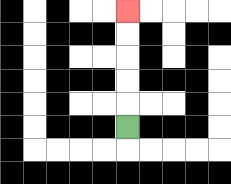{'start': '[5, 5]', 'end': '[5, 0]', 'path_directions': 'U,U,U,U,U', 'path_coordinates': '[[5, 5], [5, 4], [5, 3], [5, 2], [5, 1], [5, 0]]'}